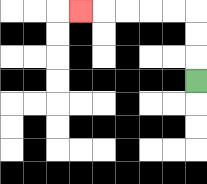{'start': '[8, 3]', 'end': '[3, 0]', 'path_directions': 'U,U,U,L,L,L,L,L', 'path_coordinates': '[[8, 3], [8, 2], [8, 1], [8, 0], [7, 0], [6, 0], [5, 0], [4, 0], [3, 0]]'}